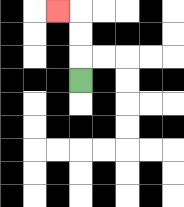{'start': '[3, 3]', 'end': '[2, 0]', 'path_directions': 'U,U,U,L', 'path_coordinates': '[[3, 3], [3, 2], [3, 1], [3, 0], [2, 0]]'}